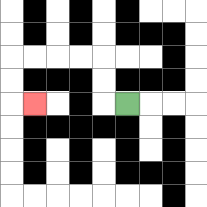{'start': '[5, 4]', 'end': '[1, 4]', 'path_directions': 'L,U,U,L,L,L,L,D,D,R', 'path_coordinates': '[[5, 4], [4, 4], [4, 3], [4, 2], [3, 2], [2, 2], [1, 2], [0, 2], [0, 3], [0, 4], [1, 4]]'}